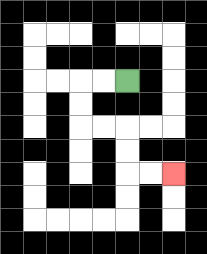{'start': '[5, 3]', 'end': '[7, 7]', 'path_directions': 'L,L,D,D,R,R,D,D,R,R', 'path_coordinates': '[[5, 3], [4, 3], [3, 3], [3, 4], [3, 5], [4, 5], [5, 5], [5, 6], [5, 7], [6, 7], [7, 7]]'}